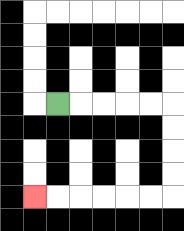{'start': '[2, 4]', 'end': '[1, 8]', 'path_directions': 'R,R,R,R,R,D,D,D,D,L,L,L,L,L,L', 'path_coordinates': '[[2, 4], [3, 4], [4, 4], [5, 4], [6, 4], [7, 4], [7, 5], [7, 6], [7, 7], [7, 8], [6, 8], [5, 8], [4, 8], [3, 8], [2, 8], [1, 8]]'}